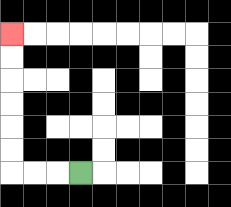{'start': '[3, 7]', 'end': '[0, 1]', 'path_directions': 'L,L,L,U,U,U,U,U,U', 'path_coordinates': '[[3, 7], [2, 7], [1, 7], [0, 7], [0, 6], [0, 5], [0, 4], [0, 3], [0, 2], [0, 1]]'}